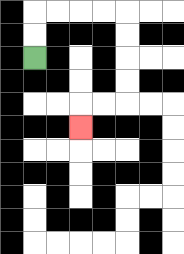{'start': '[1, 2]', 'end': '[3, 5]', 'path_directions': 'U,U,R,R,R,R,D,D,D,D,L,L,D', 'path_coordinates': '[[1, 2], [1, 1], [1, 0], [2, 0], [3, 0], [4, 0], [5, 0], [5, 1], [5, 2], [5, 3], [5, 4], [4, 4], [3, 4], [3, 5]]'}